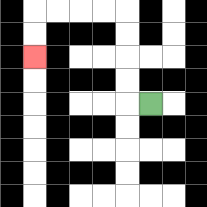{'start': '[6, 4]', 'end': '[1, 2]', 'path_directions': 'L,U,U,U,U,L,L,L,L,D,D', 'path_coordinates': '[[6, 4], [5, 4], [5, 3], [5, 2], [5, 1], [5, 0], [4, 0], [3, 0], [2, 0], [1, 0], [1, 1], [1, 2]]'}